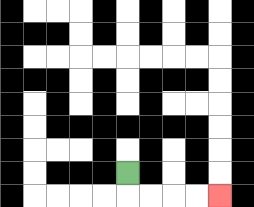{'start': '[5, 7]', 'end': '[9, 8]', 'path_directions': 'D,R,R,R,R', 'path_coordinates': '[[5, 7], [5, 8], [6, 8], [7, 8], [8, 8], [9, 8]]'}